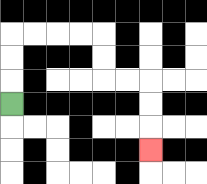{'start': '[0, 4]', 'end': '[6, 6]', 'path_directions': 'U,U,U,R,R,R,R,D,D,R,R,D,D,D', 'path_coordinates': '[[0, 4], [0, 3], [0, 2], [0, 1], [1, 1], [2, 1], [3, 1], [4, 1], [4, 2], [4, 3], [5, 3], [6, 3], [6, 4], [6, 5], [6, 6]]'}